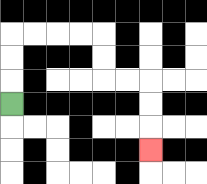{'start': '[0, 4]', 'end': '[6, 6]', 'path_directions': 'U,U,U,R,R,R,R,D,D,R,R,D,D,D', 'path_coordinates': '[[0, 4], [0, 3], [0, 2], [0, 1], [1, 1], [2, 1], [3, 1], [4, 1], [4, 2], [4, 3], [5, 3], [6, 3], [6, 4], [6, 5], [6, 6]]'}